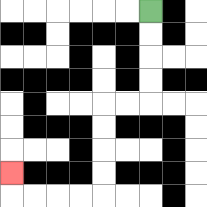{'start': '[6, 0]', 'end': '[0, 7]', 'path_directions': 'D,D,D,D,L,L,D,D,D,D,L,L,L,L,U', 'path_coordinates': '[[6, 0], [6, 1], [6, 2], [6, 3], [6, 4], [5, 4], [4, 4], [4, 5], [4, 6], [4, 7], [4, 8], [3, 8], [2, 8], [1, 8], [0, 8], [0, 7]]'}